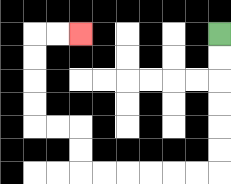{'start': '[9, 1]', 'end': '[3, 1]', 'path_directions': 'D,D,D,D,D,D,L,L,L,L,L,L,U,U,L,L,U,U,U,U,R,R', 'path_coordinates': '[[9, 1], [9, 2], [9, 3], [9, 4], [9, 5], [9, 6], [9, 7], [8, 7], [7, 7], [6, 7], [5, 7], [4, 7], [3, 7], [3, 6], [3, 5], [2, 5], [1, 5], [1, 4], [1, 3], [1, 2], [1, 1], [2, 1], [3, 1]]'}